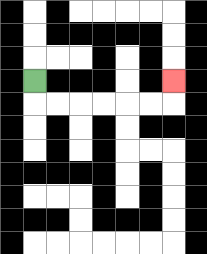{'start': '[1, 3]', 'end': '[7, 3]', 'path_directions': 'D,R,R,R,R,R,R,U', 'path_coordinates': '[[1, 3], [1, 4], [2, 4], [3, 4], [4, 4], [5, 4], [6, 4], [7, 4], [7, 3]]'}